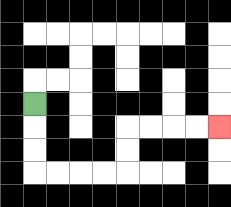{'start': '[1, 4]', 'end': '[9, 5]', 'path_directions': 'D,D,D,R,R,R,R,U,U,R,R,R,R', 'path_coordinates': '[[1, 4], [1, 5], [1, 6], [1, 7], [2, 7], [3, 7], [4, 7], [5, 7], [5, 6], [5, 5], [6, 5], [7, 5], [8, 5], [9, 5]]'}